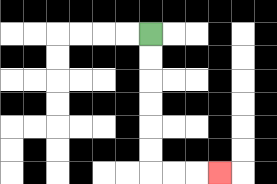{'start': '[6, 1]', 'end': '[9, 7]', 'path_directions': 'D,D,D,D,D,D,R,R,R', 'path_coordinates': '[[6, 1], [6, 2], [6, 3], [6, 4], [6, 5], [6, 6], [6, 7], [7, 7], [8, 7], [9, 7]]'}